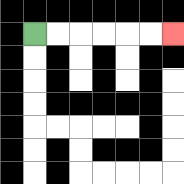{'start': '[1, 1]', 'end': '[7, 1]', 'path_directions': 'R,R,R,R,R,R', 'path_coordinates': '[[1, 1], [2, 1], [3, 1], [4, 1], [5, 1], [6, 1], [7, 1]]'}